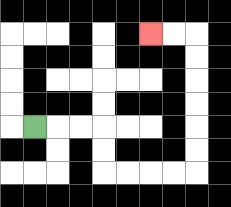{'start': '[1, 5]', 'end': '[6, 1]', 'path_directions': 'R,R,R,D,D,R,R,R,R,U,U,U,U,U,U,L,L', 'path_coordinates': '[[1, 5], [2, 5], [3, 5], [4, 5], [4, 6], [4, 7], [5, 7], [6, 7], [7, 7], [8, 7], [8, 6], [8, 5], [8, 4], [8, 3], [8, 2], [8, 1], [7, 1], [6, 1]]'}